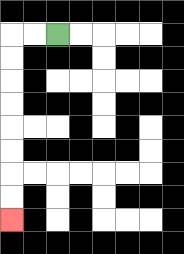{'start': '[2, 1]', 'end': '[0, 9]', 'path_directions': 'L,L,D,D,D,D,D,D,D,D', 'path_coordinates': '[[2, 1], [1, 1], [0, 1], [0, 2], [0, 3], [0, 4], [0, 5], [0, 6], [0, 7], [0, 8], [0, 9]]'}